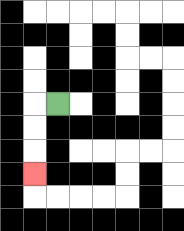{'start': '[2, 4]', 'end': '[1, 7]', 'path_directions': 'L,D,D,D', 'path_coordinates': '[[2, 4], [1, 4], [1, 5], [1, 6], [1, 7]]'}